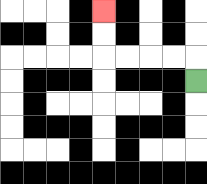{'start': '[8, 3]', 'end': '[4, 0]', 'path_directions': 'U,L,L,L,L,U,U', 'path_coordinates': '[[8, 3], [8, 2], [7, 2], [6, 2], [5, 2], [4, 2], [4, 1], [4, 0]]'}